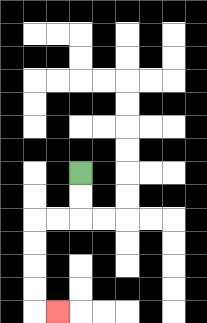{'start': '[3, 7]', 'end': '[2, 13]', 'path_directions': 'D,D,L,L,D,D,D,D,R', 'path_coordinates': '[[3, 7], [3, 8], [3, 9], [2, 9], [1, 9], [1, 10], [1, 11], [1, 12], [1, 13], [2, 13]]'}